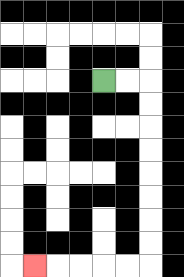{'start': '[4, 3]', 'end': '[1, 11]', 'path_directions': 'R,R,D,D,D,D,D,D,D,D,L,L,L,L,L', 'path_coordinates': '[[4, 3], [5, 3], [6, 3], [6, 4], [6, 5], [6, 6], [6, 7], [6, 8], [6, 9], [6, 10], [6, 11], [5, 11], [4, 11], [3, 11], [2, 11], [1, 11]]'}